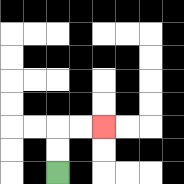{'start': '[2, 7]', 'end': '[4, 5]', 'path_directions': 'U,U,R,R', 'path_coordinates': '[[2, 7], [2, 6], [2, 5], [3, 5], [4, 5]]'}